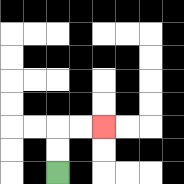{'start': '[2, 7]', 'end': '[4, 5]', 'path_directions': 'U,U,R,R', 'path_coordinates': '[[2, 7], [2, 6], [2, 5], [3, 5], [4, 5]]'}